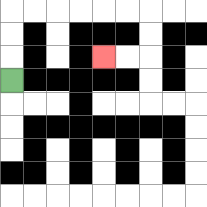{'start': '[0, 3]', 'end': '[4, 2]', 'path_directions': 'U,U,U,R,R,R,R,R,R,D,D,L,L', 'path_coordinates': '[[0, 3], [0, 2], [0, 1], [0, 0], [1, 0], [2, 0], [3, 0], [4, 0], [5, 0], [6, 0], [6, 1], [6, 2], [5, 2], [4, 2]]'}